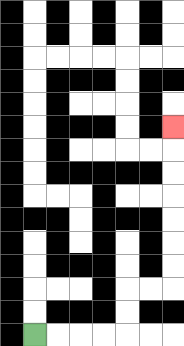{'start': '[1, 14]', 'end': '[7, 5]', 'path_directions': 'R,R,R,R,U,U,R,R,U,U,U,U,U,U,U', 'path_coordinates': '[[1, 14], [2, 14], [3, 14], [4, 14], [5, 14], [5, 13], [5, 12], [6, 12], [7, 12], [7, 11], [7, 10], [7, 9], [7, 8], [7, 7], [7, 6], [7, 5]]'}